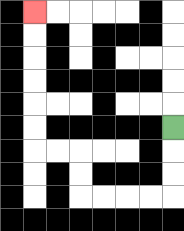{'start': '[7, 5]', 'end': '[1, 0]', 'path_directions': 'D,D,D,L,L,L,L,U,U,L,L,U,U,U,U,U,U', 'path_coordinates': '[[7, 5], [7, 6], [7, 7], [7, 8], [6, 8], [5, 8], [4, 8], [3, 8], [3, 7], [3, 6], [2, 6], [1, 6], [1, 5], [1, 4], [1, 3], [1, 2], [1, 1], [1, 0]]'}